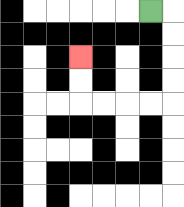{'start': '[6, 0]', 'end': '[3, 2]', 'path_directions': 'R,D,D,D,D,L,L,L,L,U,U', 'path_coordinates': '[[6, 0], [7, 0], [7, 1], [7, 2], [7, 3], [7, 4], [6, 4], [5, 4], [4, 4], [3, 4], [3, 3], [3, 2]]'}